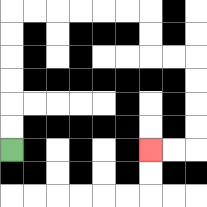{'start': '[0, 6]', 'end': '[6, 6]', 'path_directions': 'U,U,U,U,U,U,R,R,R,R,R,R,D,D,R,R,D,D,D,D,L,L', 'path_coordinates': '[[0, 6], [0, 5], [0, 4], [0, 3], [0, 2], [0, 1], [0, 0], [1, 0], [2, 0], [3, 0], [4, 0], [5, 0], [6, 0], [6, 1], [6, 2], [7, 2], [8, 2], [8, 3], [8, 4], [8, 5], [8, 6], [7, 6], [6, 6]]'}